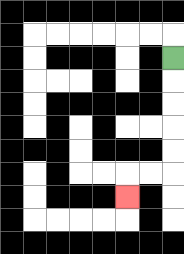{'start': '[7, 2]', 'end': '[5, 8]', 'path_directions': 'D,D,D,D,D,L,L,D', 'path_coordinates': '[[7, 2], [7, 3], [7, 4], [7, 5], [7, 6], [7, 7], [6, 7], [5, 7], [5, 8]]'}